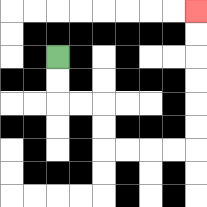{'start': '[2, 2]', 'end': '[8, 0]', 'path_directions': 'D,D,R,R,D,D,R,R,R,R,U,U,U,U,U,U', 'path_coordinates': '[[2, 2], [2, 3], [2, 4], [3, 4], [4, 4], [4, 5], [4, 6], [5, 6], [6, 6], [7, 6], [8, 6], [8, 5], [8, 4], [8, 3], [8, 2], [8, 1], [8, 0]]'}